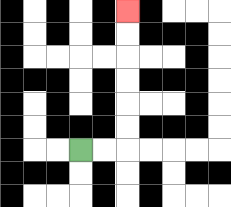{'start': '[3, 6]', 'end': '[5, 0]', 'path_directions': 'R,R,U,U,U,U,U,U', 'path_coordinates': '[[3, 6], [4, 6], [5, 6], [5, 5], [5, 4], [5, 3], [5, 2], [5, 1], [5, 0]]'}